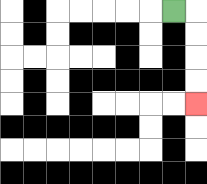{'start': '[7, 0]', 'end': '[8, 4]', 'path_directions': 'R,D,D,D,D', 'path_coordinates': '[[7, 0], [8, 0], [8, 1], [8, 2], [8, 3], [8, 4]]'}